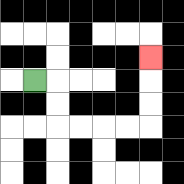{'start': '[1, 3]', 'end': '[6, 2]', 'path_directions': 'R,D,D,R,R,R,R,U,U,U', 'path_coordinates': '[[1, 3], [2, 3], [2, 4], [2, 5], [3, 5], [4, 5], [5, 5], [6, 5], [6, 4], [6, 3], [6, 2]]'}